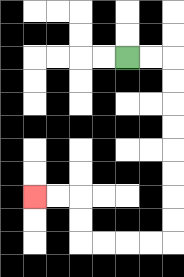{'start': '[5, 2]', 'end': '[1, 8]', 'path_directions': 'R,R,D,D,D,D,D,D,D,D,L,L,L,L,U,U,L,L', 'path_coordinates': '[[5, 2], [6, 2], [7, 2], [7, 3], [7, 4], [7, 5], [7, 6], [7, 7], [7, 8], [7, 9], [7, 10], [6, 10], [5, 10], [4, 10], [3, 10], [3, 9], [3, 8], [2, 8], [1, 8]]'}